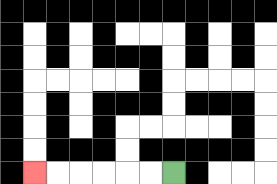{'start': '[7, 7]', 'end': '[1, 7]', 'path_directions': 'L,L,L,L,L,L', 'path_coordinates': '[[7, 7], [6, 7], [5, 7], [4, 7], [3, 7], [2, 7], [1, 7]]'}